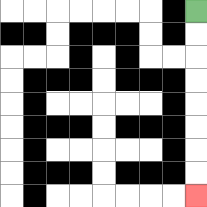{'start': '[8, 0]', 'end': '[8, 8]', 'path_directions': 'D,D,D,D,D,D,D,D', 'path_coordinates': '[[8, 0], [8, 1], [8, 2], [8, 3], [8, 4], [8, 5], [8, 6], [8, 7], [8, 8]]'}